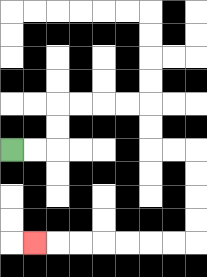{'start': '[0, 6]', 'end': '[1, 10]', 'path_directions': 'R,R,U,U,R,R,R,R,D,D,R,R,D,D,D,D,L,L,L,L,L,L,L', 'path_coordinates': '[[0, 6], [1, 6], [2, 6], [2, 5], [2, 4], [3, 4], [4, 4], [5, 4], [6, 4], [6, 5], [6, 6], [7, 6], [8, 6], [8, 7], [8, 8], [8, 9], [8, 10], [7, 10], [6, 10], [5, 10], [4, 10], [3, 10], [2, 10], [1, 10]]'}